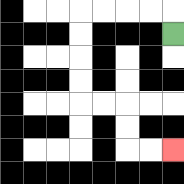{'start': '[7, 1]', 'end': '[7, 6]', 'path_directions': 'U,L,L,L,L,D,D,D,D,R,R,D,D,R,R', 'path_coordinates': '[[7, 1], [7, 0], [6, 0], [5, 0], [4, 0], [3, 0], [3, 1], [3, 2], [3, 3], [3, 4], [4, 4], [5, 4], [5, 5], [5, 6], [6, 6], [7, 6]]'}